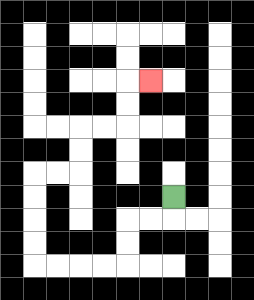{'start': '[7, 8]', 'end': '[6, 3]', 'path_directions': 'D,L,L,D,D,L,L,L,L,U,U,U,U,R,R,U,U,R,R,U,U,R', 'path_coordinates': '[[7, 8], [7, 9], [6, 9], [5, 9], [5, 10], [5, 11], [4, 11], [3, 11], [2, 11], [1, 11], [1, 10], [1, 9], [1, 8], [1, 7], [2, 7], [3, 7], [3, 6], [3, 5], [4, 5], [5, 5], [5, 4], [5, 3], [6, 3]]'}